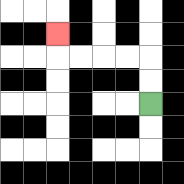{'start': '[6, 4]', 'end': '[2, 1]', 'path_directions': 'U,U,L,L,L,L,U', 'path_coordinates': '[[6, 4], [6, 3], [6, 2], [5, 2], [4, 2], [3, 2], [2, 2], [2, 1]]'}